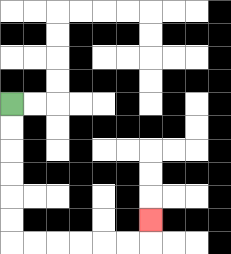{'start': '[0, 4]', 'end': '[6, 9]', 'path_directions': 'D,D,D,D,D,D,R,R,R,R,R,R,U', 'path_coordinates': '[[0, 4], [0, 5], [0, 6], [0, 7], [0, 8], [0, 9], [0, 10], [1, 10], [2, 10], [3, 10], [4, 10], [5, 10], [6, 10], [6, 9]]'}